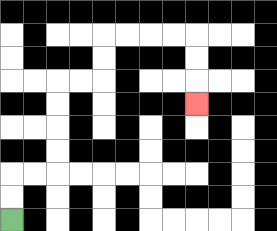{'start': '[0, 9]', 'end': '[8, 4]', 'path_directions': 'U,U,R,R,U,U,U,U,R,R,U,U,R,R,R,R,D,D,D', 'path_coordinates': '[[0, 9], [0, 8], [0, 7], [1, 7], [2, 7], [2, 6], [2, 5], [2, 4], [2, 3], [3, 3], [4, 3], [4, 2], [4, 1], [5, 1], [6, 1], [7, 1], [8, 1], [8, 2], [8, 3], [8, 4]]'}